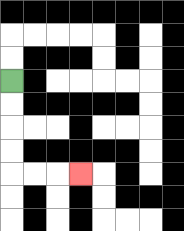{'start': '[0, 3]', 'end': '[3, 7]', 'path_directions': 'D,D,D,D,R,R,R', 'path_coordinates': '[[0, 3], [0, 4], [0, 5], [0, 6], [0, 7], [1, 7], [2, 7], [3, 7]]'}